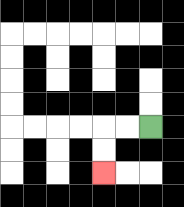{'start': '[6, 5]', 'end': '[4, 7]', 'path_directions': 'L,L,D,D', 'path_coordinates': '[[6, 5], [5, 5], [4, 5], [4, 6], [4, 7]]'}